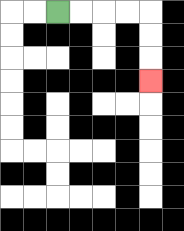{'start': '[2, 0]', 'end': '[6, 3]', 'path_directions': 'R,R,R,R,D,D,D', 'path_coordinates': '[[2, 0], [3, 0], [4, 0], [5, 0], [6, 0], [6, 1], [6, 2], [6, 3]]'}